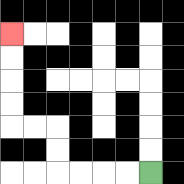{'start': '[6, 7]', 'end': '[0, 1]', 'path_directions': 'L,L,L,L,U,U,L,L,U,U,U,U', 'path_coordinates': '[[6, 7], [5, 7], [4, 7], [3, 7], [2, 7], [2, 6], [2, 5], [1, 5], [0, 5], [0, 4], [0, 3], [0, 2], [0, 1]]'}